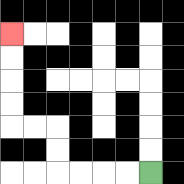{'start': '[6, 7]', 'end': '[0, 1]', 'path_directions': 'L,L,L,L,U,U,L,L,U,U,U,U', 'path_coordinates': '[[6, 7], [5, 7], [4, 7], [3, 7], [2, 7], [2, 6], [2, 5], [1, 5], [0, 5], [0, 4], [0, 3], [0, 2], [0, 1]]'}